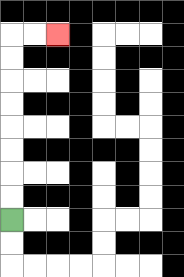{'start': '[0, 9]', 'end': '[2, 1]', 'path_directions': 'U,U,U,U,U,U,U,U,R,R', 'path_coordinates': '[[0, 9], [0, 8], [0, 7], [0, 6], [0, 5], [0, 4], [0, 3], [0, 2], [0, 1], [1, 1], [2, 1]]'}